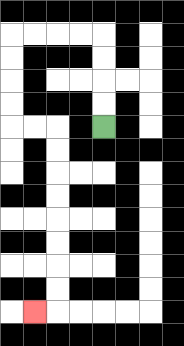{'start': '[4, 5]', 'end': '[1, 13]', 'path_directions': 'U,U,U,U,L,L,L,L,D,D,D,D,R,R,D,D,D,D,D,D,D,D,L', 'path_coordinates': '[[4, 5], [4, 4], [4, 3], [4, 2], [4, 1], [3, 1], [2, 1], [1, 1], [0, 1], [0, 2], [0, 3], [0, 4], [0, 5], [1, 5], [2, 5], [2, 6], [2, 7], [2, 8], [2, 9], [2, 10], [2, 11], [2, 12], [2, 13], [1, 13]]'}